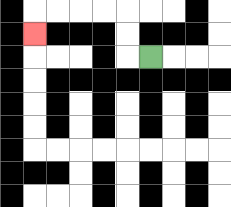{'start': '[6, 2]', 'end': '[1, 1]', 'path_directions': 'L,U,U,L,L,L,L,D', 'path_coordinates': '[[6, 2], [5, 2], [5, 1], [5, 0], [4, 0], [3, 0], [2, 0], [1, 0], [1, 1]]'}